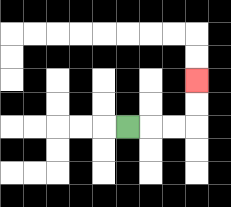{'start': '[5, 5]', 'end': '[8, 3]', 'path_directions': 'R,R,R,U,U', 'path_coordinates': '[[5, 5], [6, 5], [7, 5], [8, 5], [8, 4], [8, 3]]'}